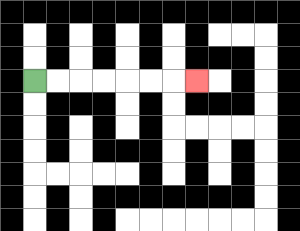{'start': '[1, 3]', 'end': '[8, 3]', 'path_directions': 'R,R,R,R,R,R,R', 'path_coordinates': '[[1, 3], [2, 3], [3, 3], [4, 3], [5, 3], [6, 3], [7, 3], [8, 3]]'}